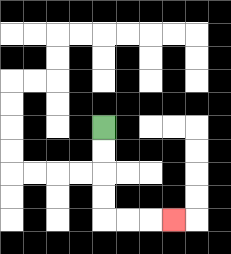{'start': '[4, 5]', 'end': '[7, 9]', 'path_directions': 'D,D,D,D,R,R,R', 'path_coordinates': '[[4, 5], [4, 6], [4, 7], [4, 8], [4, 9], [5, 9], [6, 9], [7, 9]]'}